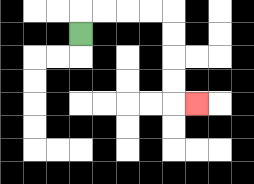{'start': '[3, 1]', 'end': '[8, 4]', 'path_directions': 'U,R,R,R,R,D,D,D,D,R', 'path_coordinates': '[[3, 1], [3, 0], [4, 0], [5, 0], [6, 0], [7, 0], [7, 1], [7, 2], [7, 3], [7, 4], [8, 4]]'}